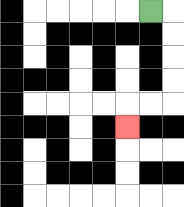{'start': '[6, 0]', 'end': '[5, 5]', 'path_directions': 'R,D,D,D,D,L,L,D', 'path_coordinates': '[[6, 0], [7, 0], [7, 1], [7, 2], [7, 3], [7, 4], [6, 4], [5, 4], [5, 5]]'}